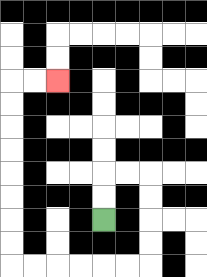{'start': '[4, 9]', 'end': '[2, 3]', 'path_directions': 'U,U,R,R,D,D,D,D,L,L,L,L,L,L,U,U,U,U,U,U,U,U,R,R', 'path_coordinates': '[[4, 9], [4, 8], [4, 7], [5, 7], [6, 7], [6, 8], [6, 9], [6, 10], [6, 11], [5, 11], [4, 11], [3, 11], [2, 11], [1, 11], [0, 11], [0, 10], [0, 9], [0, 8], [0, 7], [0, 6], [0, 5], [0, 4], [0, 3], [1, 3], [2, 3]]'}